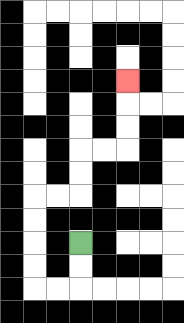{'start': '[3, 10]', 'end': '[5, 3]', 'path_directions': 'D,D,L,L,U,U,U,U,R,R,U,U,R,R,U,U,U', 'path_coordinates': '[[3, 10], [3, 11], [3, 12], [2, 12], [1, 12], [1, 11], [1, 10], [1, 9], [1, 8], [2, 8], [3, 8], [3, 7], [3, 6], [4, 6], [5, 6], [5, 5], [5, 4], [5, 3]]'}